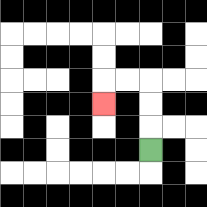{'start': '[6, 6]', 'end': '[4, 4]', 'path_directions': 'U,U,U,L,L,D', 'path_coordinates': '[[6, 6], [6, 5], [6, 4], [6, 3], [5, 3], [4, 3], [4, 4]]'}